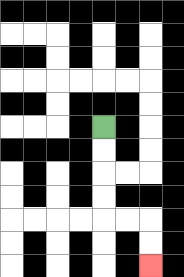{'start': '[4, 5]', 'end': '[6, 11]', 'path_directions': 'D,D,D,D,R,R,D,D', 'path_coordinates': '[[4, 5], [4, 6], [4, 7], [4, 8], [4, 9], [5, 9], [6, 9], [6, 10], [6, 11]]'}